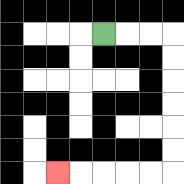{'start': '[4, 1]', 'end': '[2, 7]', 'path_directions': 'R,R,R,D,D,D,D,D,D,L,L,L,L,L', 'path_coordinates': '[[4, 1], [5, 1], [6, 1], [7, 1], [7, 2], [7, 3], [7, 4], [7, 5], [7, 6], [7, 7], [6, 7], [5, 7], [4, 7], [3, 7], [2, 7]]'}